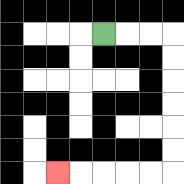{'start': '[4, 1]', 'end': '[2, 7]', 'path_directions': 'R,R,R,D,D,D,D,D,D,L,L,L,L,L', 'path_coordinates': '[[4, 1], [5, 1], [6, 1], [7, 1], [7, 2], [7, 3], [7, 4], [7, 5], [7, 6], [7, 7], [6, 7], [5, 7], [4, 7], [3, 7], [2, 7]]'}